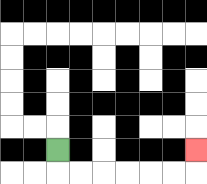{'start': '[2, 6]', 'end': '[8, 6]', 'path_directions': 'D,R,R,R,R,R,R,U', 'path_coordinates': '[[2, 6], [2, 7], [3, 7], [4, 7], [5, 7], [6, 7], [7, 7], [8, 7], [8, 6]]'}